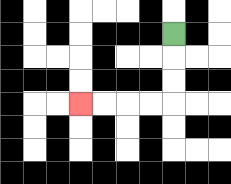{'start': '[7, 1]', 'end': '[3, 4]', 'path_directions': 'D,D,D,L,L,L,L', 'path_coordinates': '[[7, 1], [7, 2], [7, 3], [7, 4], [6, 4], [5, 4], [4, 4], [3, 4]]'}